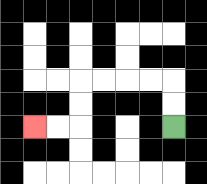{'start': '[7, 5]', 'end': '[1, 5]', 'path_directions': 'U,U,L,L,L,L,D,D,L,L', 'path_coordinates': '[[7, 5], [7, 4], [7, 3], [6, 3], [5, 3], [4, 3], [3, 3], [3, 4], [3, 5], [2, 5], [1, 5]]'}